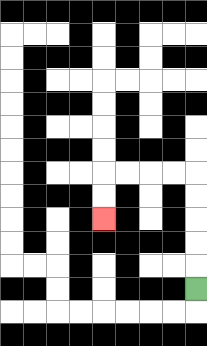{'start': '[8, 12]', 'end': '[4, 9]', 'path_directions': 'U,U,U,U,U,L,L,L,L,D,D', 'path_coordinates': '[[8, 12], [8, 11], [8, 10], [8, 9], [8, 8], [8, 7], [7, 7], [6, 7], [5, 7], [4, 7], [4, 8], [4, 9]]'}